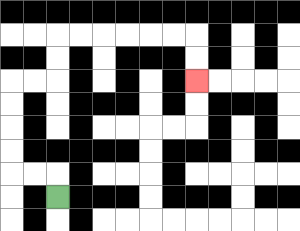{'start': '[2, 8]', 'end': '[8, 3]', 'path_directions': 'U,L,L,U,U,U,U,R,R,U,U,R,R,R,R,R,R,D,D', 'path_coordinates': '[[2, 8], [2, 7], [1, 7], [0, 7], [0, 6], [0, 5], [0, 4], [0, 3], [1, 3], [2, 3], [2, 2], [2, 1], [3, 1], [4, 1], [5, 1], [6, 1], [7, 1], [8, 1], [8, 2], [8, 3]]'}